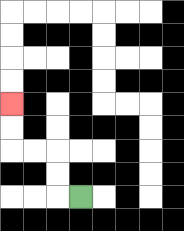{'start': '[3, 8]', 'end': '[0, 4]', 'path_directions': 'L,U,U,L,L,U,U', 'path_coordinates': '[[3, 8], [2, 8], [2, 7], [2, 6], [1, 6], [0, 6], [0, 5], [0, 4]]'}